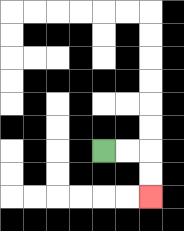{'start': '[4, 6]', 'end': '[6, 8]', 'path_directions': 'R,R,D,D', 'path_coordinates': '[[4, 6], [5, 6], [6, 6], [6, 7], [6, 8]]'}